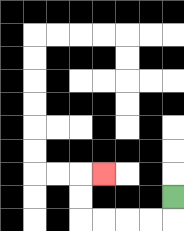{'start': '[7, 8]', 'end': '[4, 7]', 'path_directions': 'D,L,L,L,L,U,U,R', 'path_coordinates': '[[7, 8], [7, 9], [6, 9], [5, 9], [4, 9], [3, 9], [3, 8], [3, 7], [4, 7]]'}